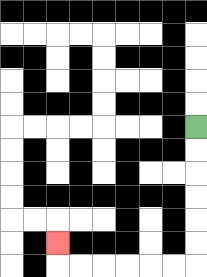{'start': '[8, 5]', 'end': '[2, 10]', 'path_directions': 'D,D,D,D,D,D,L,L,L,L,L,L,U', 'path_coordinates': '[[8, 5], [8, 6], [8, 7], [8, 8], [8, 9], [8, 10], [8, 11], [7, 11], [6, 11], [5, 11], [4, 11], [3, 11], [2, 11], [2, 10]]'}